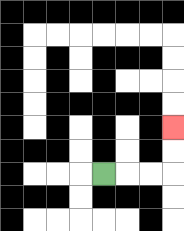{'start': '[4, 7]', 'end': '[7, 5]', 'path_directions': 'R,R,R,U,U', 'path_coordinates': '[[4, 7], [5, 7], [6, 7], [7, 7], [7, 6], [7, 5]]'}